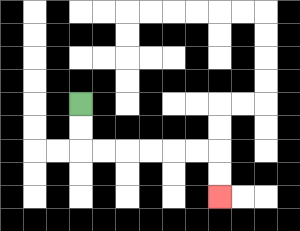{'start': '[3, 4]', 'end': '[9, 8]', 'path_directions': 'D,D,R,R,R,R,R,R,D,D', 'path_coordinates': '[[3, 4], [3, 5], [3, 6], [4, 6], [5, 6], [6, 6], [7, 6], [8, 6], [9, 6], [9, 7], [9, 8]]'}